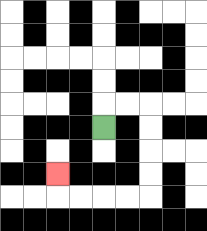{'start': '[4, 5]', 'end': '[2, 7]', 'path_directions': 'U,R,R,D,D,D,D,L,L,L,L,U', 'path_coordinates': '[[4, 5], [4, 4], [5, 4], [6, 4], [6, 5], [6, 6], [6, 7], [6, 8], [5, 8], [4, 8], [3, 8], [2, 8], [2, 7]]'}